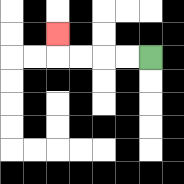{'start': '[6, 2]', 'end': '[2, 1]', 'path_directions': 'L,L,L,L,U', 'path_coordinates': '[[6, 2], [5, 2], [4, 2], [3, 2], [2, 2], [2, 1]]'}